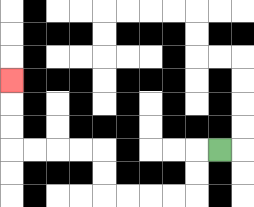{'start': '[9, 6]', 'end': '[0, 3]', 'path_directions': 'L,D,D,L,L,L,L,U,U,L,L,L,L,U,U,U', 'path_coordinates': '[[9, 6], [8, 6], [8, 7], [8, 8], [7, 8], [6, 8], [5, 8], [4, 8], [4, 7], [4, 6], [3, 6], [2, 6], [1, 6], [0, 6], [0, 5], [0, 4], [0, 3]]'}